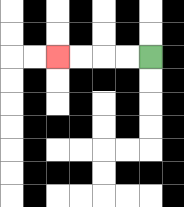{'start': '[6, 2]', 'end': '[2, 2]', 'path_directions': 'L,L,L,L', 'path_coordinates': '[[6, 2], [5, 2], [4, 2], [3, 2], [2, 2]]'}